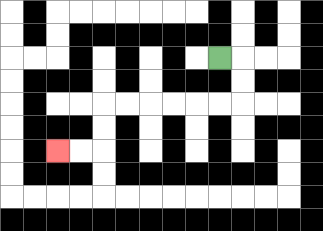{'start': '[9, 2]', 'end': '[2, 6]', 'path_directions': 'R,D,D,L,L,L,L,L,L,D,D,L,L', 'path_coordinates': '[[9, 2], [10, 2], [10, 3], [10, 4], [9, 4], [8, 4], [7, 4], [6, 4], [5, 4], [4, 4], [4, 5], [4, 6], [3, 6], [2, 6]]'}